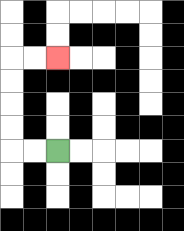{'start': '[2, 6]', 'end': '[2, 2]', 'path_directions': 'L,L,U,U,U,U,R,R', 'path_coordinates': '[[2, 6], [1, 6], [0, 6], [0, 5], [0, 4], [0, 3], [0, 2], [1, 2], [2, 2]]'}